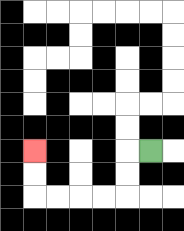{'start': '[6, 6]', 'end': '[1, 6]', 'path_directions': 'L,D,D,L,L,L,L,U,U', 'path_coordinates': '[[6, 6], [5, 6], [5, 7], [5, 8], [4, 8], [3, 8], [2, 8], [1, 8], [1, 7], [1, 6]]'}